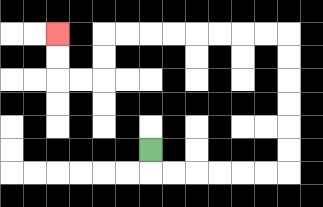{'start': '[6, 6]', 'end': '[2, 1]', 'path_directions': 'D,R,R,R,R,R,R,U,U,U,U,U,U,L,L,L,L,L,L,L,L,D,D,L,L,U,U', 'path_coordinates': '[[6, 6], [6, 7], [7, 7], [8, 7], [9, 7], [10, 7], [11, 7], [12, 7], [12, 6], [12, 5], [12, 4], [12, 3], [12, 2], [12, 1], [11, 1], [10, 1], [9, 1], [8, 1], [7, 1], [6, 1], [5, 1], [4, 1], [4, 2], [4, 3], [3, 3], [2, 3], [2, 2], [2, 1]]'}